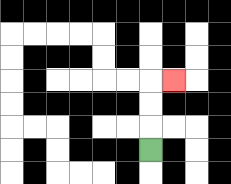{'start': '[6, 6]', 'end': '[7, 3]', 'path_directions': 'U,U,U,R', 'path_coordinates': '[[6, 6], [6, 5], [6, 4], [6, 3], [7, 3]]'}